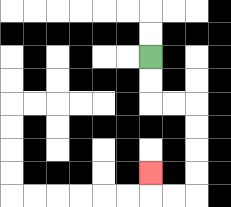{'start': '[6, 2]', 'end': '[6, 7]', 'path_directions': 'D,D,R,R,D,D,D,D,L,L,U', 'path_coordinates': '[[6, 2], [6, 3], [6, 4], [7, 4], [8, 4], [8, 5], [8, 6], [8, 7], [8, 8], [7, 8], [6, 8], [6, 7]]'}